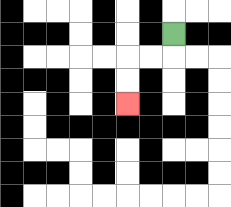{'start': '[7, 1]', 'end': '[5, 4]', 'path_directions': 'D,L,L,D,D', 'path_coordinates': '[[7, 1], [7, 2], [6, 2], [5, 2], [5, 3], [5, 4]]'}